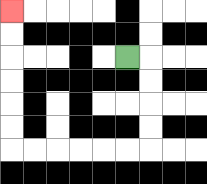{'start': '[5, 2]', 'end': '[0, 0]', 'path_directions': 'R,D,D,D,D,L,L,L,L,L,L,U,U,U,U,U,U', 'path_coordinates': '[[5, 2], [6, 2], [6, 3], [6, 4], [6, 5], [6, 6], [5, 6], [4, 6], [3, 6], [2, 6], [1, 6], [0, 6], [0, 5], [0, 4], [0, 3], [0, 2], [0, 1], [0, 0]]'}